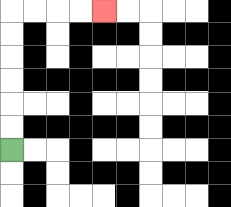{'start': '[0, 6]', 'end': '[4, 0]', 'path_directions': 'U,U,U,U,U,U,R,R,R,R', 'path_coordinates': '[[0, 6], [0, 5], [0, 4], [0, 3], [0, 2], [0, 1], [0, 0], [1, 0], [2, 0], [3, 0], [4, 0]]'}